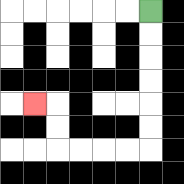{'start': '[6, 0]', 'end': '[1, 4]', 'path_directions': 'D,D,D,D,D,D,L,L,L,L,U,U,L', 'path_coordinates': '[[6, 0], [6, 1], [6, 2], [6, 3], [6, 4], [6, 5], [6, 6], [5, 6], [4, 6], [3, 6], [2, 6], [2, 5], [2, 4], [1, 4]]'}